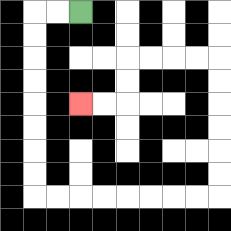{'start': '[3, 0]', 'end': '[3, 4]', 'path_directions': 'L,L,D,D,D,D,D,D,D,D,R,R,R,R,R,R,R,R,U,U,U,U,U,U,L,L,L,L,D,D,L,L', 'path_coordinates': '[[3, 0], [2, 0], [1, 0], [1, 1], [1, 2], [1, 3], [1, 4], [1, 5], [1, 6], [1, 7], [1, 8], [2, 8], [3, 8], [4, 8], [5, 8], [6, 8], [7, 8], [8, 8], [9, 8], [9, 7], [9, 6], [9, 5], [9, 4], [9, 3], [9, 2], [8, 2], [7, 2], [6, 2], [5, 2], [5, 3], [5, 4], [4, 4], [3, 4]]'}